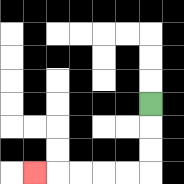{'start': '[6, 4]', 'end': '[1, 7]', 'path_directions': 'D,D,D,L,L,L,L,L', 'path_coordinates': '[[6, 4], [6, 5], [6, 6], [6, 7], [5, 7], [4, 7], [3, 7], [2, 7], [1, 7]]'}